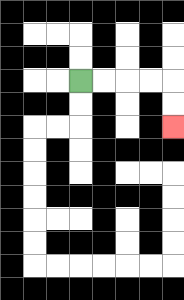{'start': '[3, 3]', 'end': '[7, 5]', 'path_directions': 'R,R,R,R,D,D', 'path_coordinates': '[[3, 3], [4, 3], [5, 3], [6, 3], [7, 3], [7, 4], [7, 5]]'}